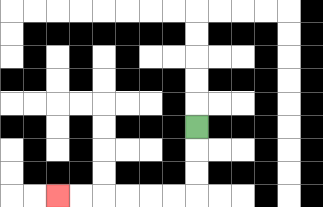{'start': '[8, 5]', 'end': '[2, 8]', 'path_directions': 'D,D,D,L,L,L,L,L,L', 'path_coordinates': '[[8, 5], [8, 6], [8, 7], [8, 8], [7, 8], [6, 8], [5, 8], [4, 8], [3, 8], [2, 8]]'}